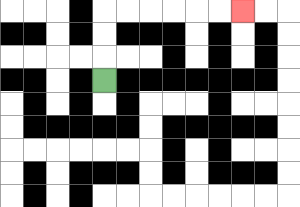{'start': '[4, 3]', 'end': '[10, 0]', 'path_directions': 'U,U,U,R,R,R,R,R,R', 'path_coordinates': '[[4, 3], [4, 2], [4, 1], [4, 0], [5, 0], [6, 0], [7, 0], [8, 0], [9, 0], [10, 0]]'}